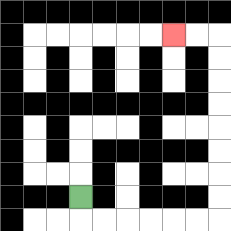{'start': '[3, 8]', 'end': '[7, 1]', 'path_directions': 'D,R,R,R,R,R,R,U,U,U,U,U,U,U,U,L,L', 'path_coordinates': '[[3, 8], [3, 9], [4, 9], [5, 9], [6, 9], [7, 9], [8, 9], [9, 9], [9, 8], [9, 7], [9, 6], [9, 5], [9, 4], [9, 3], [9, 2], [9, 1], [8, 1], [7, 1]]'}